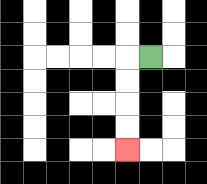{'start': '[6, 2]', 'end': '[5, 6]', 'path_directions': 'L,D,D,D,D', 'path_coordinates': '[[6, 2], [5, 2], [5, 3], [5, 4], [5, 5], [5, 6]]'}